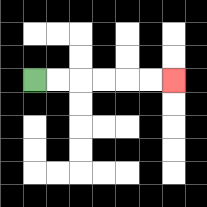{'start': '[1, 3]', 'end': '[7, 3]', 'path_directions': 'R,R,R,R,R,R', 'path_coordinates': '[[1, 3], [2, 3], [3, 3], [4, 3], [5, 3], [6, 3], [7, 3]]'}